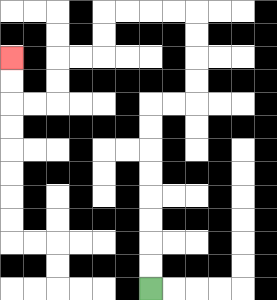{'start': '[6, 12]', 'end': '[0, 2]', 'path_directions': 'U,U,U,U,U,U,U,U,R,R,U,U,U,U,L,L,L,L,D,D,L,L,D,D,L,L,U,U', 'path_coordinates': '[[6, 12], [6, 11], [6, 10], [6, 9], [6, 8], [6, 7], [6, 6], [6, 5], [6, 4], [7, 4], [8, 4], [8, 3], [8, 2], [8, 1], [8, 0], [7, 0], [6, 0], [5, 0], [4, 0], [4, 1], [4, 2], [3, 2], [2, 2], [2, 3], [2, 4], [1, 4], [0, 4], [0, 3], [0, 2]]'}